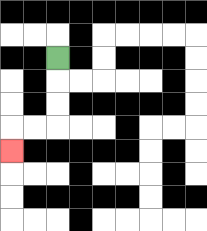{'start': '[2, 2]', 'end': '[0, 6]', 'path_directions': 'D,D,D,L,L,D', 'path_coordinates': '[[2, 2], [2, 3], [2, 4], [2, 5], [1, 5], [0, 5], [0, 6]]'}